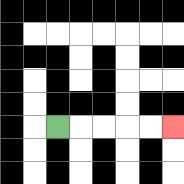{'start': '[2, 5]', 'end': '[7, 5]', 'path_directions': 'R,R,R,R,R', 'path_coordinates': '[[2, 5], [3, 5], [4, 5], [5, 5], [6, 5], [7, 5]]'}